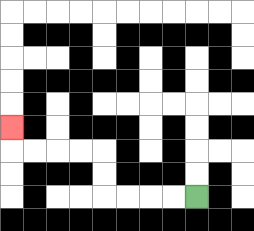{'start': '[8, 8]', 'end': '[0, 5]', 'path_directions': 'L,L,L,L,U,U,L,L,L,L,U', 'path_coordinates': '[[8, 8], [7, 8], [6, 8], [5, 8], [4, 8], [4, 7], [4, 6], [3, 6], [2, 6], [1, 6], [0, 6], [0, 5]]'}